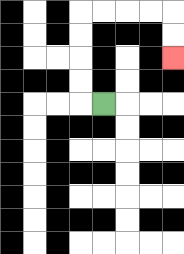{'start': '[4, 4]', 'end': '[7, 2]', 'path_directions': 'L,U,U,U,U,R,R,R,R,D,D', 'path_coordinates': '[[4, 4], [3, 4], [3, 3], [3, 2], [3, 1], [3, 0], [4, 0], [5, 0], [6, 0], [7, 0], [7, 1], [7, 2]]'}